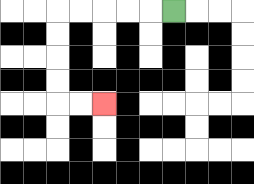{'start': '[7, 0]', 'end': '[4, 4]', 'path_directions': 'L,L,L,L,L,D,D,D,D,R,R', 'path_coordinates': '[[7, 0], [6, 0], [5, 0], [4, 0], [3, 0], [2, 0], [2, 1], [2, 2], [2, 3], [2, 4], [3, 4], [4, 4]]'}